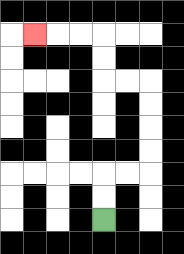{'start': '[4, 9]', 'end': '[1, 1]', 'path_directions': 'U,U,R,R,U,U,U,U,L,L,U,U,L,L,L', 'path_coordinates': '[[4, 9], [4, 8], [4, 7], [5, 7], [6, 7], [6, 6], [6, 5], [6, 4], [6, 3], [5, 3], [4, 3], [4, 2], [4, 1], [3, 1], [2, 1], [1, 1]]'}